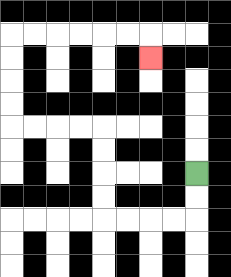{'start': '[8, 7]', 'end': '[6, 2]', 'path_directions': 'D,D,L,L,L,L,U,U,U,U,L,L,L,L,U,U,U,U,R,R,R,R,R,R,D', 'path_coordinates': '[[8, 7], [8, 8], [8, 9], [7, 9], [6, 9], [5, 9], [4, 9], [4, 8], [4, 7], [4, 6], [4, 5], [3, 5], [2, 5], [1, 5], [0, 5], [0, 4], [0, 3], [0, 2], [0, 1], [1, 1], [2, 1], [3, 1], [4, 1], [5, 1], [6, 1], [6, 2]]'}